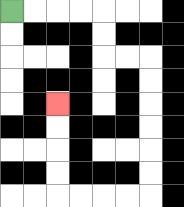{'start': '[0, 0]', 'end': '[2, 4]', 'path_directions': 'R,R,R,R,D,D,R,R,D,D,D,D,D,D,L,L,L,L,U,U,U,U', 'path_coordinates': '[[0, 0], [1, 0], [2, 0], [3, 0], [4, 0], [4, 1], [4, 2], [5, 2], [6, 2], [6, 3], [6, 4], [6, 5], [6, 6], [6, 7], [6, 8], [5, 8], [4, 8], [3, 8], [2, 8], [2, 7], [2, 6], [2, 5], [2, 4]]'}